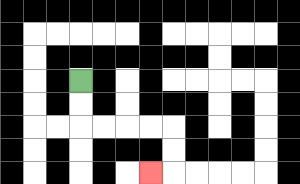{'start': '[3, 3]', 'end': '[6, 7]', 'path_directions': 'D,D,R,R,R,R,D,D,L', 'path_coordinates': '[[3, 3], [3, 4], [3, 5], [4, 5], [5, 5], [6, 5], [7, 5], [7, 6], [7, 7], [6, 7]]'}